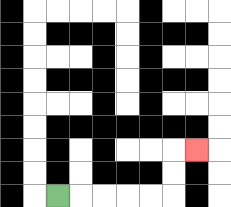{'start': '[2, 8]', 'end': '[8, 6]', 'path_directions': 'R,R,R,R,R,U,U,R', 'path_coordinates': '[[2, 8], [3, 8], [4, 8], [5, 8], [6, 8], [7, 8], [7, 7], [7, 6], [8, 6]]'}